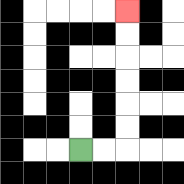{'start': '[3, 6]', 'end': '[5, 0]', 'path_directions': 'R,R,U,U,U,U,U,U', 'path_coordinates': '[[3, 6], [4, 6], [5, 6], [5, 5], [5, 4], [5, 3], [5, 2], [5, 1], [5, 0]]'}